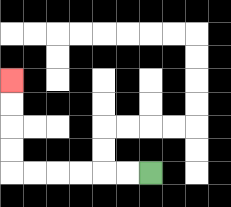{'start': '[6, 7]', 'end': '[0, 3]', 'path_directions': 'L,L,L,L,L,L,U,U,U,U', 'path_coordinates': '[[6, 7], [5, 7], [4, 7], [3, 7], [2, 7], [1, 7], [0, 7], [0, 6], [0, 5], [0, 4], [0, 3]]'}